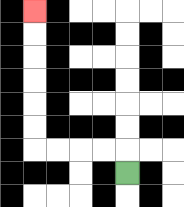{'start': '[5, 7]', 'end': '[1, 0]', 'path_directions': 'U,L,L,L,L,U,U,U,U,U,U', 'path_coordinates': '[[5, 7], [5, 6], [4, 6], [3, 6], [2, 6], [1, 6], [1, 5], [1, 4], [1, 3], [1, 2], [1, 1], [1, 0]]'}